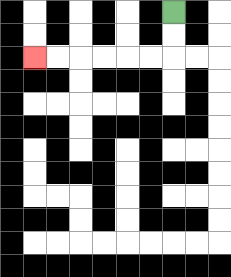{'start': '[7, 0]', 'end': '[1, 2]', 'path_directions': 'D,D,L,L,L,L,L,L', 'path_coordinates': '[[7, 0], [7, 1], [7, 2], [6, 2], [5, 2], [4, 2], [3, 2], [2, 2], [1, 2]]'}